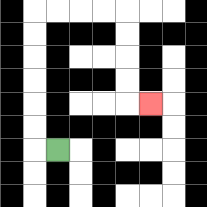{'start': '[2, 6]', 'end': '[6, 4]', 'path_directions': 'L,U,U,U,U,U,U,R,R,R,R,D,D,D,D,R', 'path_coordinates': '[[2, 6], [1, 6], [1, 5], [1, 4], [1, 3], [1, 2], [1, 1], [1, 0], [2, 0], [3, 0], [4, 0], [5, 0], [5, 1], [5, 2], [5, 3], [5, 4], [6, 4]]'}